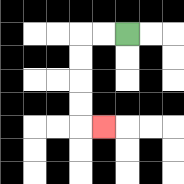{'start': '[5, 1]', 'end': '[4, 5]', 'path_directions': 'L,L,D,D,D,D,R', 'path_coordinates': '[[5, 1], [4, 1], [3, 1], [3, 2], [3, 3], [3, 4], [3, 5], [4, 5]]'}